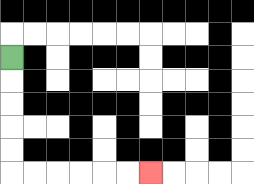{'start': '[0, 2]', 'end': '[6, 7]', 'path_directions': 'D,D,D,D,D,R,R,R,R,R,R', 'path_coordinates': '[[0, 2], [0, 3], [0, 4], [0, 5], [0, 6], [0, 7], [1, 7], [2, 7], [3, 7], [4, 7], [5, 7], [6, 7]]'}